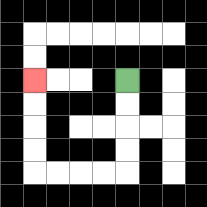{'start': '[5, 3]', 'end': '[1, 3]', 'path_directions': 'D,D,D,D,L,L,L,L,U,U,U,U', 'path_coordinates': '[[5, 3], [5, 4], [5, 5], [5, 6], [5, 7], [4, 7], [3, 7], [2, 7], [1, 7], [1, 6], [1, 5], [1, 4], [1, 3]]'}